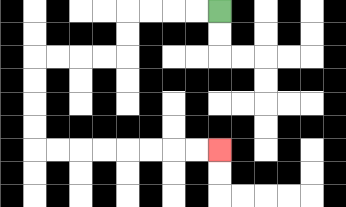{'start': '[9, 0]', 'end': '[9, 6]', 'path_directions': 'L,L,L,L,D,D,L,L,L,L,D,D,D,D,R,R,R,R,R,R,R,R', 'path_coordinates': '[[9, 0], [8, 0], [7, 0], [6, 0], [5, 0], [5, 1], [5, 2], [4, 2], [3, 2], [2, 2], [1, 2], [1, 3], [1, 4], [1, 5], [1, 6], [2, 6], [3, 6], [4, 6], [5, 6], [6, 6], [7, 6], [8, 6], [9, 6]]'}